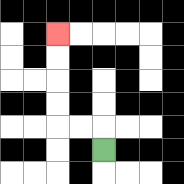{'start': '[4, 6]', 'end': '[2, 1]', 'path_directions': 'U,L,L,U,U,U,U', 'path_coordinates': '[[4, 6], [4, 5], [3, 5], [2, 5], [2, 4], [2, 3], [2, 2], [2, 1]]'}